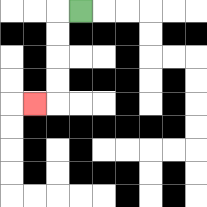{'start': '[3, 0]', 'end': '[1, 4]', 'path_directions': 'L,D,D,D,D,L', 'path_coordinates': '[[3, 0], [2, 0], [2, 1], [2, 2], [2, 3], [2, 4], [1, 4]]'}